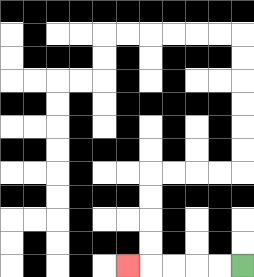{'start': '[10, 11]', 'end': '[5, 11]', 'path_directions': 'L,L,L,L,L', 'path_coordinates': '[[10, 11], [9, 11], [8, 11], [7, 11], [6, 11], [5, 11]]'}